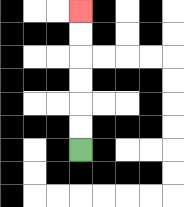{'start': '[3, 6]', 'end': '[3, 0]', 'path_directions': 'U,U,U,U,U,U', 'path_coordinates': '[[3, 6], [3, 5], [3, 4], [3, 3], [3, 2], [3, 1], [3, 0]]'}